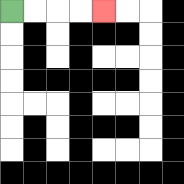{'start': '[0, 0]', 'end': '[4, 0]', 'path_directions': 'R,R,R,R', 'path_coordinates': '[[0, 0], [1, 0], [2, 0], [3, 0], [4, 0]]'}